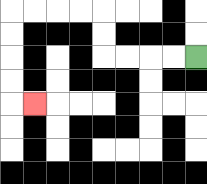{'start': '[8, 2]', 'end': '[1, 4]', 'path_directions': 'L,L,L,L,U,U,L,L,L,L,D,D,D,D,R', 'path_coordinates': '[[8, 2], [7, 2], [6, 2], [5, 2], [4, 2], [4, 1], [4, 0], [3, 0], [2, 0], [1, 0], [0, 0], [0, 1], [0, 2], [0, 3], [0, 4], [1, 4]]'}